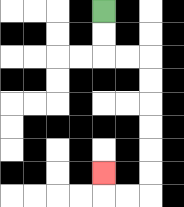{'start': '[4, 0]', 'end': '[4, 7]', 'path_directions': 'D,D,R,R,D,D,D,D,D,D,L,L,U', 'path_coordinates': '[[4, 0], [4, 1], [4, 2], [5, 2], [6, 2], [6, 3], [6, 4], [6, 5], [6, 6], [6, 7], [6, 8], [5, 8], [4, 8], [4, 7]]'}